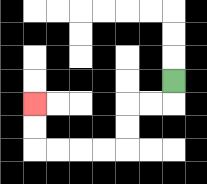{'start': '[7, 3]', 'end': '[1, 4]', 'path_directions': 'D,L,L,D,D,L,L,L,L,U,U', 'path_coordinates': '[[7, 3], [7, 4], [6, 4], [5, 4], [5, 5], [5, 6], [4, 6], [3, 6], [2, 6], [1, 6], [1, 5], [1, 4]]'}